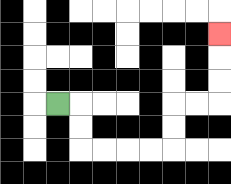{'start': '[2, 4]', 'end': '[9, 1]', 'path_directions': 'R,D,D,R,R,R,R,U,U,R,R,U,U,U', 'path_coordinates': '[[2, 4], [3, 4], [3, 5], [3, 6], [4, 6], [5, 6], [6, 6], [7, 6], [7, 5], [7, 4], [8, 4], [9, 4], [9, 3], [9, 2], [9, 1]]'}